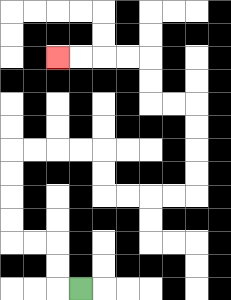{'start': '[3, 12]', 'end': '[2, 2]', 'path_directions': 'L,U,U,L,L,U,U,U,U,R,R,R,R,D,D,R,R,R,R,U,U,U,U,L,L,U,U,L,L,L,L', 'path_coordinates': '[[3, 12], [2, 12], [2, 11], [2, 10], [1, 10], [0, 10], [0, 9], [0, 8], [0, 7], [0, 6], [1, 6], [2, 6], [3, 6], [4, 6], [4, 7], [4, 8], [5, 8], [6, 8], [7, 8], [8, 8], [8, 7], [8, 6], [8, 5], [8, 4], [7, 4], [6, 4], [6, 3], [6, 2], [5, 2], [4, 2], [3, 2], [2, 2]]'}